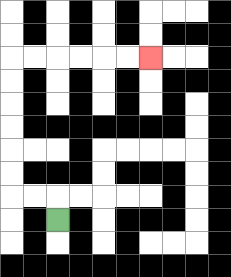{'start': '[2, 9]', 'end': '[6, 2]', 'path_directions': 'U,L,L,U,U,U,U,U,U,R,R,R,R,R,R', 'path_coordinates': '[[2, 9], [2, 8], [1, 8], [0, 8], [0, 7], [0, 6], [0, 5], [0, 4], [0, 3], [0, 2], [1, 2], [2, 2], [3, 2], [4, 2], [5, 2], [6, 2]]'}